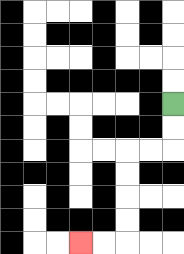{'start': '[7, 4]', 'end': '[3, 10]', 'path_directions': 'D,D,L,L,D,D,D,D,L,L', 'path_coordinates': '[[7, 4], [7, 5], [7, 6], [6, 6], [5, 6], [5, 7], [5, 8], [5, 9], [5, 10], [4, 10], [3, 10]]'}